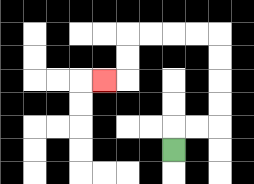{'start': '[7, 6]', 'end': '[4, 3]', 'path_directions': 'U,R,R,U,U,U,U,L,L,L,L,D,D,L', 'path_coordinates': '[[7, 6], [7, 5], [8, 5], [9, 5], [9, 4], [9, 3], [9, 2], [9, 1], [8, 1], [7, 1], [6, 1], [5, 1], [5, 2], [5, 3], [4, 3]]'}